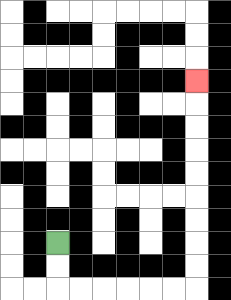{'start': '[2, 10]', 'end': '[8, 3]', 'path_directions': 'D,D,R,R,R,R,R,R,U,U,U,U,U,U,U,U,U', 'path_coordinates': '[[2, 10], [2, 11], [2, 12], [3, 12], [4, 12], [5, 12], [6, 12], [7, 12], [8, 12], [8, 11], [8, 10], [8, 9], [8, 8], [8, 7], [8, 6], [8, 5], [8, 4], [8, 3]]'}